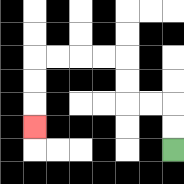{'start': '[7, 6]', 'end': '[1, 5]', 'path_directions': 'U,U,L,L,U,U,L,L,L,L,D,D,D', 'path_coordinates': '[[7, 6], [7, 5], [7, 4], [6, 4], [5, 4], [5, 3], [5, 2], [4, 2], [3, 2], [2, 2], [1, 2], [1, 3], [1, 4], [1, 5]]'}